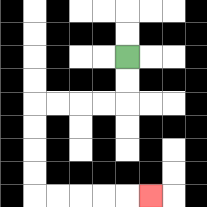{'start': '[5, 2]', 'end': '[6, 8]', 'path_directions': 'D,D,L,L,L,L,D,D,D,D,R,R,R,R,R', 'path_coordinates': '[[5, 2], [5, 3], [5, 4], [4, 4], [3, 4], [2, 4], [1, 4], [1, 5], [1, 6], [1, 7], [1, 8], [2, 8], [3, 8], [4, 8], [5, 8], [6, 8]]'}